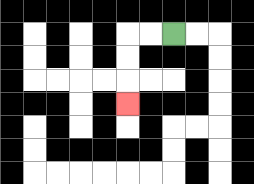{'start': '[7, 1]', 'end': '[5, 4]', 'path_directions': 'L,L,D,D,D', 'path_coordinates': '[[7, 1], [6, 1], [5, 1], [5, 2], [5, 3], [5, 4]]'}